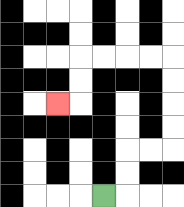{'start': '[4, 8]', 'end': '[2, 4]', 'path_directions': 'R,U,U,R,R,U,U,U,U,L,L,L,L,D,D,L', 'path_coordinates': '[[4, 8], [5, 8], [5, 7], [5, 6], [6, 6], [7, 6], [7, 5], [7, 4], [7, 3], [7, 2], [6, 2], [5, 2], [4, 2], [3, 2], [3, 3], [3, 4], [2, 4]]'}